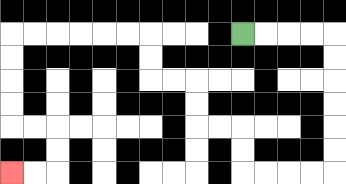{'start': '[10, 1]', 'end': '[0, 7]', 'path_directions': 'R,R,R,R,D,D,D,D,D,D,L,L,L,L,U,U,L,L,U,U,L,L,U,U,L,L,L,L,L,L,D,D,D,D,R,R,D,D,L,L', 'path_coordinates': '[[10, 1], [11, 1], [12, 1], [13, 1], [14, 1], [14, 2], [14, 3], [14, 4], [14, 5], [14, 6], [14, 7], [13, 7], [12, 7], [11, 7], [10, 7], [10, 6], [10, 5], [9, 5], [8, 5], [8, 4], [8, 3], [7, 3], [6, 3], [6, 2], [6, 1], [5, 1], [4, 1], [3, 1], [2, 1], [1, 1], [0, 1], [0, 2], [0, 3], [0, 4], [0, 5], [1, 5], [2, 5], [2, 6], [2, 7], [1, 7], [0, 7]]'}